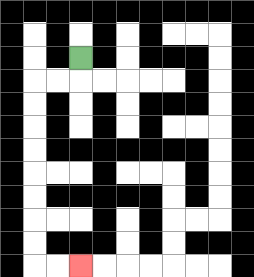{'start': '[3, 2]', 'end': '[3, 11]', 'path_directions': 'D,L,L,D,D,D,D,D,D,D,D,R,R', 'path_coordinates': '[[3, 2], [3, 3], [2, 3], [1, 3], [1, 4], [1, 5], [1, 6], [1, 7], [1, 8], [1, 9], [1, 10], [1, 11], [2, 11], [3, 11]]'}